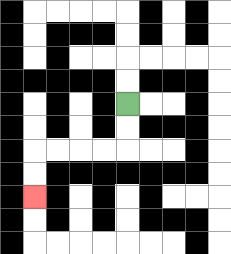{'start': '[5, 4]', 'end': '[1, 8]', 'path_directions': 'D,D,L,L,L,L,D,D', 'path_coordinates': '[[5, 4], [5, 5], [5, 6], [4, 6], [3, 6], [2, 6], [1, 6], [1, 7], [1, 8]]'}